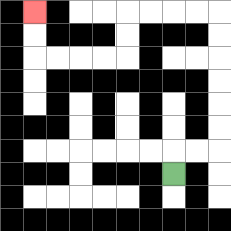{'start': '[7, 7]', 'end': '[1, 0]', 'path_directions': 'U,R,R,U,U,U,U,U,U,L,L,L,L,D,D,L,L,L,L,U,U', 'path_coordinates': '[[7, 7], [7, 6], [8, 6], [9, 6], [9, 5], [9, 4], [9, 3], [9, 2], [9, 1], [9, 0], [8, 0], [7, 0], [6, 0], [5, 0], [5, 1], [5, 2], [4, 2], [3, 2], [2, 2], [1, 2], [1, 1], [1, 0]]'}